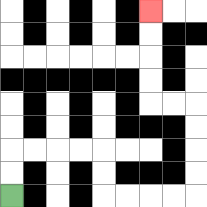{'start': '[0, 8]', 'end': '[6, 0]', 'path_directions': 'U,U,R,R,R,R,D,D,R,R,R,R,U,U,U,U,L,L,U,U,U,U', 'path_coordinates': '[[0, 8], [0, 7], [0, 6], [1, 6], [2, 6], [3, 6], [4, 6], [4, 7], [4, 8], [5, 8], [6, 8], [7, 8], [8, 8], [8, 7], [8, 6], [8, 5], [8, 4], [7, 4], [6, 4], [6, 3], [6, 2], [6, 1], [6, 0]]'}